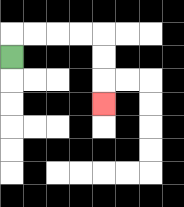{'start': '[0, 2]', 'end': '[4, 4]', 'path_directions': 'U,R,R,R,R,D,D,D', 'path_coordinates': '[[0, 2], [0, 1], [1, 1], [2, 1], [3, 1], [4, 1], [4, 2], [4, 3], [4, 4]]'}